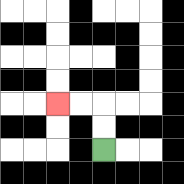{'start': '[4, 6]', 'end': '[2, 4]', 'path_directions': 'U,U,L,L', 'path_coordinates': '[[4, 6], [4, 5], [4, 4], [3, 4], [2, 4]]'}